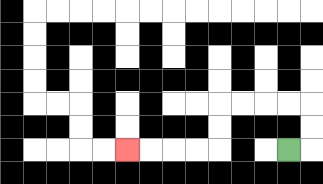{'start': '[12, 6]', 'end': '[5, 6]', 'path_directions': 'R,U,U,L,L,L,L,D,D,L,L,L,L', 'path_coordinates': '[[12, 6], [13, 6], [13, 5], [13, 4], [12, 4], [11, 4], [10, 4], [9, 4], [9, 5], [9, 6], [8, 6], [7, 6], [6, 6], [5, 6]]'}